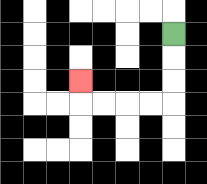{'start': '[7, 1]', 'end': '[3, 3]', 'path_directions': 'D,D,D,L,L,L,L,U', 'path_coordinates': '[[7, 1], [7, 2], [7, 3], [7, 4], [6, 4], [5, 4], [4, 4], [3, 4], [3, 3]]'}